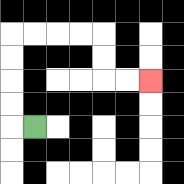{'start': '[1, 5]', 'end': '[6, 3]', 'path_directions': 'L,U,U,U,U,R,R,R,R,D,D,R,R', 'path_coordinates': '[[1, 5], [0, 5], [0, 4], [0, 3], [0, 2], [0, 1], [1, 1], [2, 1], [3, 1], [4, 1], [4, 2], [4, 3], [5, 3], [6, 3]]'}